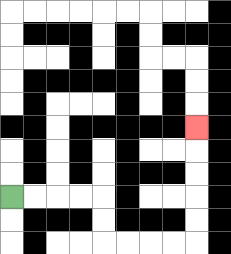{'start': '[0, 8]', 'end': '[8, 5]', 'path_directions': 'R,R,R,R,D,D,R,R,R,R,U,U,U,U,U', 'path_coordinates': '[[0, 8], [1, 8], [2, 8], [3, 8], [4, 8], [4, 9], [4, 10], [5, 10], [6, 10], [7, 10], [8, 10], [8, 9], [8, 8], [8, 7], [8, 6], [8, 5]]'}